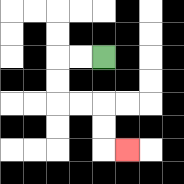{'start': '[4, 2]', 'end': '[5, 6]', 'path_directions': 'L,L,D,D,R,R,D,D,R', 'path_coordinates': '[[4, 2], [3, 2], [2, 2], [2, 3], [2, 4], [3, 4], [4, 4], [4, 5], [4, 6], [5, 6]]'}